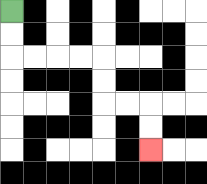{'start': '[0, 0]', 'end': '[6, 6]', 'path_directions': 'D,D,R,R,R,R,D,D,R,R,D,D', 'path_coordinates': '[[0, 0], [0, 1], [0, 2], [1, 2], [2, 2], [3, 2], [4, 2], [4, 3], [4, 4], [5, 4], [6, 4], [6, 5], [6, 6]]'}